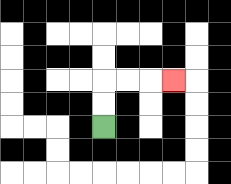{'start': '[4, 5]', 'end': '[7, 3]', 'path_directions': 'U,U,R,R,R', 'path_coordinates': '[[4, 5], [4, 4], [4, 3], [5, 3], [6, 3], [7, 3]]'}